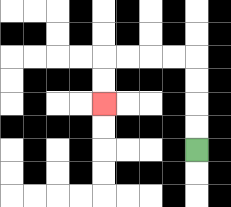{'start': '[8, 6]', 'end': '[4, 4]', 'path_directions': 'U,U,U,U,L,L,L,L,D,D', 'path_coordinates': '[[8, 6], [8, 5], [8, 4], [8, 3], [8, 2], [7, 2], [6, 2], [5, 2], [4, 2], [4, 3], [4, 4]]'}